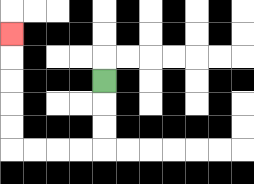{'start': '[4, 3]', 'end': '[0, 1]', 'path_directions': 'D,D,D,L,L,L,L,U,U,U,U,U', 'path_coordinates': '[[4, 3], [4, 4], [4, 5], [4, 6], [3, 6], [2, 6], [1, 6], [0, 6], [0, 5], [0, 4], [0, 3], [0, 2], [0, 1]]'}